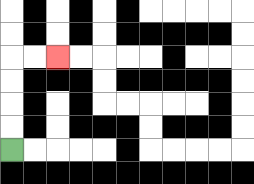{'start': '[0, 6]', 'end': '[2, 2]', 'path_directions': 'U,U,U,U,R,R', 'path_coordinates': '[[0, 6], [0, 5], [0, 4], [0, 3], [0, 2], [1, 2], [2, 2]]'}